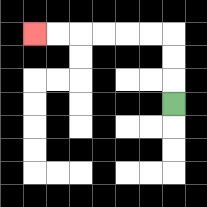{'start': '[7, 4]', 'end': '[1, 1]', 'path_directions': 'U,U,U,L,L,L,L,L,L', 'path_coordinates': '[[7, 4], [7, 3], [7, 2], [7, 1], [6, 1], [5, 1], [4, 1], [3, 1], [2, 1], [1, 1]]'}